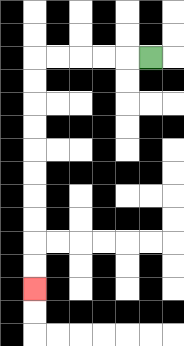{'start': '[6, 2]', 'end': '[1, 12]', 'path_directions': 'L,L,L,L,L,D,D,D,D,D,D,D,D,D,D', 'path_coordinates': '[[6, 2], [5, 2], [4, 2], [3, 2], [2, 2], [1, 2], [1, 3], [1, 4], [1, 5], [1, 6], [1, 7], [1, 8], [1, 9], [1, 10], [1, 11], [1, 12]]'}